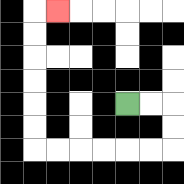{'start': '[5, 4]', 'end': '[2, 0]', 'path_directions': 'R,R,D,D,L,L,L,L,L,L,U,U,U,U,U,U,R', 'path_coordinates': '[[5, 4], [6, 4], [7, 4], [7, 5], [7, 6], [6, 6], [5, 6], [4, 6], [3, 6], [2, 6], [1, 6], [1, 5], [1, 4], [1, 3], [1, 2], [1, 1], [1, 0], [2, 0]]'}